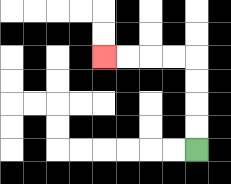{'start': '[8, 6]', 'end': '[4, 2]', 'path_directions': 'U,U,U,U,L,L,L,L', 'path_coordinates': '[[8, 6], [8, 5], [8, 4], [8, 3], [8, 2], [7, 2], [6, 2], [5, 2], [4, 2]]'}